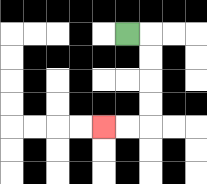{'start': '[5, 1]', 'end': '[4, 5]', 'path_directions': 'R,D,D,D,D,L,L', 'path_coordinates': '[[5, 1], [6, 1], [6, 2], [6, 3], [6, 4], [6, 5], [5, 5], [4, 5]]'}